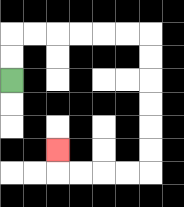{'start': '[0, 3]', 'end': '[2, 6]', 'path_directions': 'U,U,R,R,R,R,R,R,D,D,D,D,D,D,L,L,L,L,U', 'path_coordinates': '[[0, 3], [0, 2], [0, 1], [1, 1], [2, 1], [3, 1], [4, 1], [5, 1], [6, 1], [6, 2], [6, 3], [6, 4], [6, 5], [6, 6], [6, 7], [5, 7], [4, 7], [3, 7], [2, 7], [2, 6]]'}